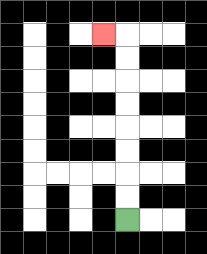{'start': '[5, 9]', 'end': '[4, 1]', 'path_directions': 'U,U,U,U,U,U,U,U,L', 'path_coordinates': '[[5, 9], [5, 8], [5, 7], [5, 6], [5, 5], [5, 4], [5, 3], [5, 2], [5, 1], [4, 1]]'}